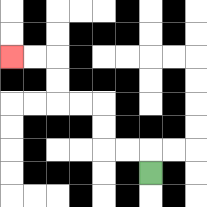{'start': '[6, 7]', 'end': '[0, 2]', 'path_directions': 'U,L,L,U,U,L,L,U,U,L,L', 'path_coordinates': '[[6, 7], [6, 6], [5, 6], [4, 6], [4, 5], [4, 4], [3, 4], [2, 4], [2, 3], [2, 2], [1, 2], [0, 2]]'}